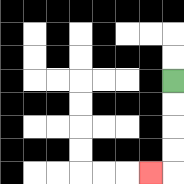{'start': '[7, 3]', 'end': '[6, 7]', 'path_directions': 'D,D,D,D,L', 'path_coordinates': '[[7, 3], [7, 4], [7, 5], [7, 6], [7, 7], [6, 7]]'}